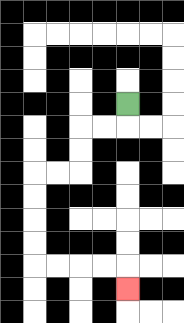{'start': '[5, 4]', 'end': '[5, 12]', 'path_directions': 'D,L,L,D,D,L,L,D,D,D,D,R,R,R,R,D', 'path_coordinates': '[[5, 4], [5, 5], [4, 5], [3, 5], [3, 6], [3, 7], [2, 7], [1, 7], [1, 8], [1, 9], [1, 10], [1, 11], [2, 11], [3, 11], [4, 11], [5, 11], [5, 12]]'}